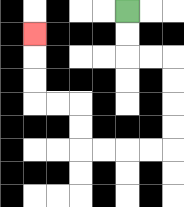{'start': '[5, 0]', 'end': '[1, 1]', 'path_directions': 'D,D,R,R,D,D,D,D,L,L,L,L,U,U,L,L,U,U,U', 'path_coordinates': '[[5, 0], [5, 1], [5, 2], [6, 2], [7, 2], [7, 3], [7, 4], [7, 5], [7, 6], [6, 6], [5, 6], [4, 6], [3, 6], [3, 5], [3, 4], [2, 4], [1, 4], [1, 3], [1, 2], [1, 1]]'}